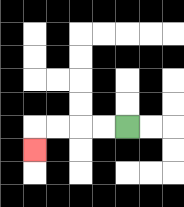{'start': '[5, 5]', 'end': '[1, 6]', 'path_directions': 'L,L,L,L,D', 'path_coordinates': '[[5, 5], [4, 5], [3, 5], [2, 5], [1, 5], [1, 6]]'}